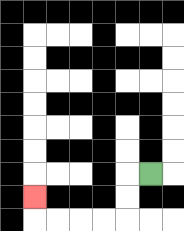{'start': '[6, 7]', 'end': '[1, 8]', 'path_directions': 'L,D,D,L,L,L,L,U', 'path_coordinates': '[[6, 7], [5, 7], [5, 8], [5, 9], [4, 9], [3, 9], [2, 9], [1, 9], [1, 8]]'}